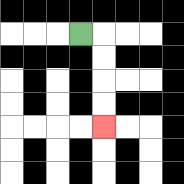{'start': '[3, 1]', 'end': '[4, 5]', 'path_directions': 'R,D,D,D,D', 'path_coordinates': '[[3, 1], [4, 1], [4, 2], [4, 3], [4, 4], [4, 5]]'}